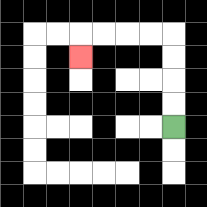{'start': '[7, 5]', 'end': '[3, 2]', 'path_directions': 'U,U,U,U,L,L,L,L,D', 'path_coordinates': '[[7, 5], [7, 4], [7, 3], [7, 2], [7, 1], [6, 1], [5, 1], [4, 1], [3, 1], [3, 2]]'}